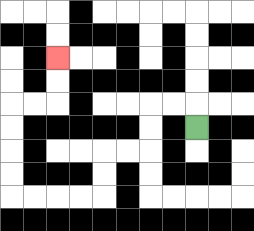{'start': '[8, 5]', 'end': '[2, 2]', 'path_directions': 'U,L,L,D,D,L,L,D,D,L,L,L,L,U,U,U,U,R,R,U,U', 'path_coordinates': '[[8, 5], [8, 4], [7, 4], [6, 4], [6, 5], [6, 6], [5, 6], [4, 6], [4, 7], [4, 8], [3, 8], [2, 8], [1, 8], [0, 8], [0, 7], [0, 6], [0, 5], [0, 4], [1, 4], [2, 4], [2, 3], [2, 2]]'}